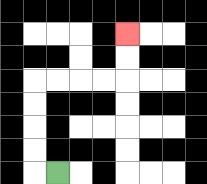{'start': '[2, 7]', 'end': '[5, 1]', 'path_directions': 'L,U,U,U,U,R,R,R,R,U,U', 'path_coordinates': '[[2, 7], [1, 7], [1, 6], [1, 5], [1, 4], [1, 3], [2, 3], [3, 3], [4, 3], [5, 3], [5, 2], [5, 1]]'}